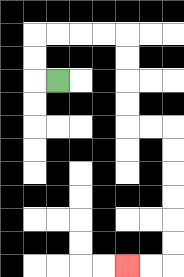{'start': '[2, 3]', 'end': '[5, 11]', 'path_directions': 'L,U,U,R,R,R,R,D,D,D,D,R,R,D,D,D,D,D,D,L,L', 'path_coordinates': '[[2, 3], [1, 3], [1, 2], [1, 1], [2, 1], [3, 1], [4, 1], [5, 1], [5, 2], [5, 3], [5, 4], [5, 5], [6, 5], [7, 5], [7, 6], [7, 7], [7, 8], [7, 9], [7, 10], [7, 11], [6, 11], [5, 11]]'}